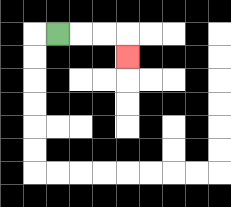{'start': '[2, 1]', 'end': '[5, 2]', 'path_directions': 'R,R,R,D', 'path_coordinates': '[[2, 1], [3, 1], [4, 1], [5, 1], [5, 2]]'}